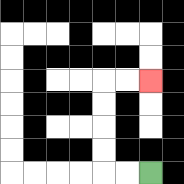{'start': '[6, 7]', 'end': '[6, 3]', 'path_directions': 'L,L,U,U,U,U,R,R', 'path_coordinates': '[[6, 7], [5, 7], [4, 7], [4, 6], [4, 5], [4, 4], [4, 3], [5, 3], [6, 3]]'}